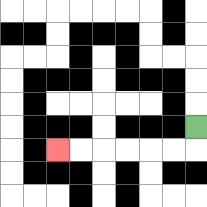{'start': '[8, 5]', 'end': '[2, 6]', 'path_directions': 'D,L,L,L,L,L,L', 'path_coordinates': '[[8, 5], [8, 6], [7, 6], [6, 6], [5, 6], [4, 6], [3, 6], [2, 6]]'}